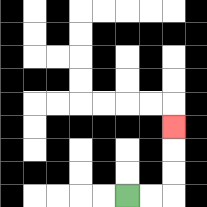{'start': '[5, 8]', 'end': '[7, 5]', 'path_directions': 'R,R,U,U,U', 'path_coordinates': '[[5, 8], [6, 8], [7, 8], [7, 7], [7, 6], [7, 5]]'}